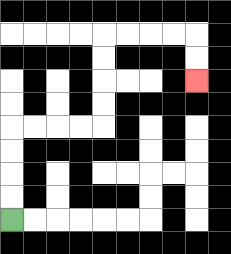{'start': '[0, 9]', 'end': '[8, 3]', 'path_directions': 'U,U,U,U,R,R,R,R,U,U,U,U,R,R,R,R,D,D', 'path_coordinates': '[[0, 9], [0, 8], [0, 7], [0, 6], [0, 5], [1, 5], [2, 5], [3, 5], [4, 5], [4, 4], [4, 3], [4, 2], [4, 1], [5, 1], [6, 1], [7, 1], [8, 1], [8, 2], [8, 3]]'}